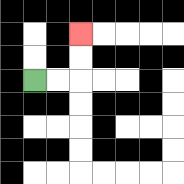{'start': '[1, 3]', 'end': '[3, 1]', 'path_directions': 'R,R,U,U', 'path_coordinates': '[[1, 3], [2, 3], [3, 3], [3, 2], [3, 1]]'}